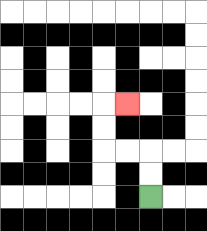{'start': '[6, 8]', 'end': '[5, 4]', 'path_directions': 'U,U,L,L,U,U,R', 'path_coordinates': '[[6, 8], [6, 7], [6, 6], [5, 6], [4, 6], [4, 5], [4, 4], [5, 4]]'}